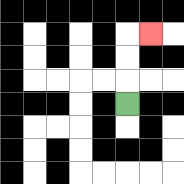{'start': '[5, 4]', 'end': '[6, 1]', 'path_directions': 'U,U,U,R', 'path_coordinates': '[[5, 4], [5, 3], [5, 2], [5, 1], [6, 1]]'}